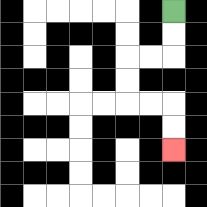{'start': '[7, 0]', 'end': '[7, 6]', 'path_directions': 'D,D,L,L,D,D,R,R,D,D', 'path_coordinates': '[[7, 0], [7, 1], [7, 2], [6, 2], [5, 2], [5, 3], [5, 4], [6, 4], [7, 4], [7, 5], [7, 6]]'}